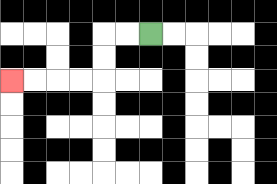{'start': '[6, 1]', 'end': '[0, 3]', 'path_directions': 'L,L,D,D,L,L,L,L', 'path_coordinates': '[[6, 1], [5, 1], [4, 1], [4, 2], [4, 3], [3, 3], [2, 3], [1, 3], [0, 3]]'}